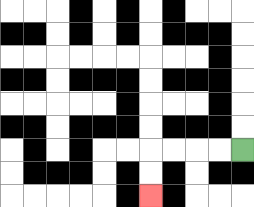{'start': '[10, 6]', 'end': '[6, 8]', 'path_directions': 'L,L,L,L,D,D', 'path_coordinates': '[[10, 6], [9, 6], [8, 6], [7, 6], [6, 6], [6, 7], [6, 8]]'}